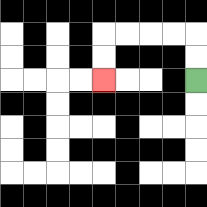{'start': '[8, 3]', 'end': '[4, 3]', 'path_directions': 'U,U,L,L,L,L,D,D', 'path_coordinates': '[[8, 3], [8, 2], [8, 1], [7, 1], [6, 1], [5, 1], [4, 1], [4, 2], [4, 3]]'}